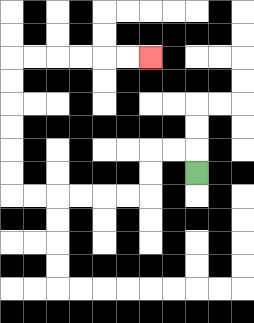{'start': '[8, 7]', 'end': '[6, 2]', 'path_directions': 'U,L,L,D,D,L,L,L,L,L,L,U,U,U,U,U,U,R,R,R,R,R,R', 'path_coordinates': '[[8, 7], [8, 6], [7, 6], [6, 6], [6, 7], [6, 8], [5, 8], [4, 8], [3, 8], [2, 8], [1, 8], [0, 8], [0, 7], [0, 6], [0, 5], [0, 4], [0, 3], [0, 2], [1, 2], [2, 2], [3, 2], [4, 2], [5, 2], [6, 2]]'}